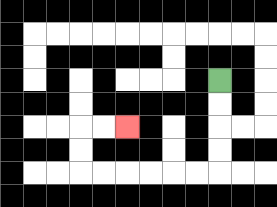{'start': '[9, 3]', 'end': '[5, 5]', 'path_directions': 'D,D,D,D,L,L,L,L,L,L,U,U,R,R', 'path_coordinates': '[[9, 3], [9, 4], [9, 5], [9, 6], [9, 7], [8, 7], [7, 7], [6, 7], [5, 7], [4, 7], [3, 7], [3, 6], [3, 5], [4, 5], [5, 5]]'}